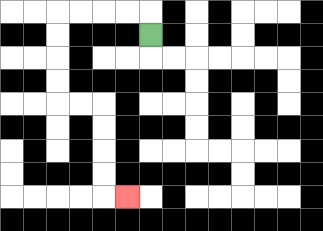{'start': '[6, 1]', 'end': '[5, 8]', 'path_directions': 'U,L,L,L,L,D,D,D,D,R,R,D,D,D,D,R', 'path_coordinates': '[[6, 1], [6, 0], [5, 0], [4, 0], [3, 0], [2, 0], [2, 1], [2, 2], [2, 3], [2, 4], [3, 4], [4, 4], [4, 5], [4, 6], [4, 7], [4, 8], [5, 8]]'}